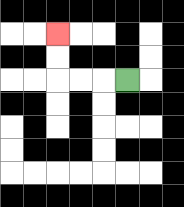{'start': '[5, 3]', 'end': '[2, 1]', 'path_directions': 'L,L,L,U,U', 'path_coordinates': '[[5, 3], [4, 3], [3, 3], [2, 3], [2, 2], [2, 1]]'}